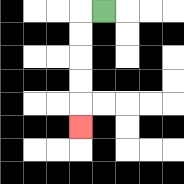{'start': '[4, 0]', 'end': '[3, 5]', 'path_directions': 'L,D,D,D,D,D', 'path_coordinates': '[[4, 0], [3, 0], [3, 1], [3, 2], [3, 3], [3, 4], [3, 5]]'}